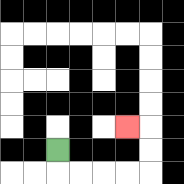{'start': '[2, 6]', 'end': '[5, 5]', 'path_directions': 'D,R,R,R,R,U,U,L', 'path_coordinates': '[[2, 6], [2, 7], [3, 7], [4, 7], [5, 7], [6, 7], [6, 6], [6, 5], [5, 5]]'}